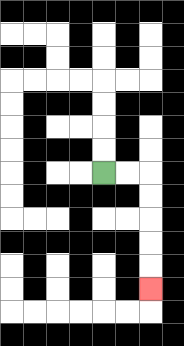{'start': '[4, 7]', 'end': '[6, 12]', 'path_directions': 'R,R,D,D,D,D,D', 'path_coordinates': '[[4, 7], [5, 7], [6, 7], [6, 8], [6, 9], [6, 10], [6, 11], [6, 12]]'}